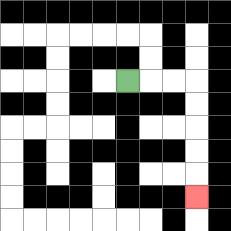{'start': '[5, 3]', 'end': '[8, 8]', 'path_directions': 'R,R,R,D,D,D,D,D', 'path_coordinates': '[[5, 3], [6, 3], [7, 3], [8, 3], [8, 4], [8, 5], [8, 6], [8, 7], [8, 8]]'}